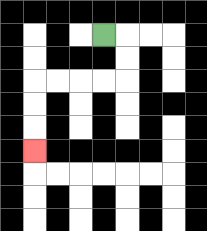{'start': '[4, 1]', 'end': '[1, 6]', 'path_directions': 'R,D,D,L,L,L,L,D,D,D', 'path_coordinates': '[[4, 1], [5, 1], [5, 2], [5, 3], [4, 3], [3, 3], [2, 3], [1, 3], [1, 4], [1, 5], [1, 6]]'}